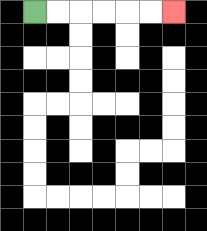{'start': '[1, 0]', 'end': '[7, 0]', 'path_directions': 'R,R,R,R,R,R', 'path_coordinates': '[[1, 0], [2, 0], [3, 0], [4, 0], [5, 0], [6, 0], [7, 0]]'}